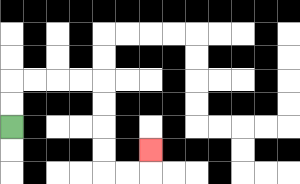{'start': '[0, 5]', 'end': '[6, 6]', 'path_directions': 'U,U,R,R,R,R,D,D,D,D,R,R,U', 'path_coordinates': '[[0, 5], [0, 4], [0, 3], [1, 3], [2, 3], [3, 3], [4, 3], [4, 4], [4, 5], [4, 6], [4, 7], [5, 7], [6, 7], [6, 6]]'}